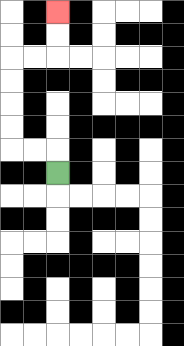{'start': '[2, 7]', 'end': '[2, 0]', 'path_directions': 'U,L,L,U,U,U,U,R,R,U,U', 'path_coordinates': '[[2, 7], [2, 6], [1, 6], [0, 6], [0, 5], [0, 4], [0, 3], [0, 2], [1, 2], [2, 2], [2, 1], [2, 0]]'}